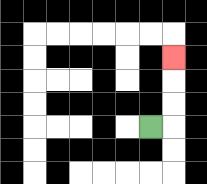{'start': '[6, 5]', 'end': '[7, 2]', 'path_directions': 'R,U,U,U', 'path_coordinates': '[[6, 5], [7, 5], [7, 4], [7, 3], [7, 2]]'}